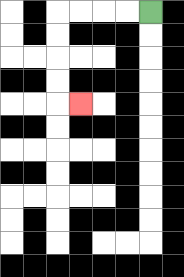{'start': '[6, 0]', 'end': '[3, 4]', 'path_directions': 'L,L,L,L,D,D,D,D,R', 'path_coordinates': '[[6, 0], [5, 0], [4, 0], [3, 0], [2, 0], [2, 1], [2, 2], [2, 3], [2, 4], [3, 4]]'}